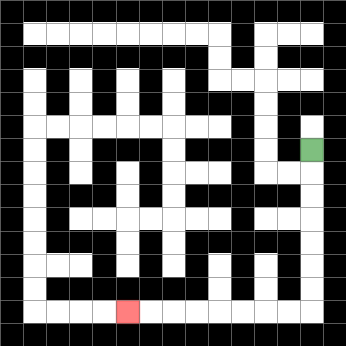{'start': '[13, 6]', 'end': '[5, 13]', 'path_directions': 'D,D,D,D,D,D,D,L,L,L,L,L,L,L,L', 'path_coordinates': '[[13, 6], [13, 7], [13, 8], [13, 9], [13, 10], [13, 11], [13, 12], [13, 13], [12, 13], [11, 13], [10, 13], [9, 13], [8, 13], [7, 13], [6, 13], [5, 13]]'}